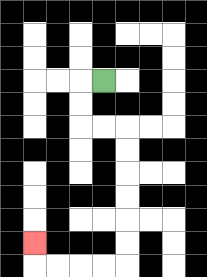{'start': '[4, 3]', 'end': '[1, 10]', 'path_directions': 'L,D,D,R,R,D,D,D,D,D,D,L,L,L,L,U', 'path_coordinates': '[[4, 3], [3, 3], [3, 4], [3, 5], [4, 5], [5, 5], [5, 6], [5, 7], [5, 8], [5, 9], [5, 10], [5, 11], [4, 11], [3, 11], [2, 11], [1, 11], [1, 10]]'}